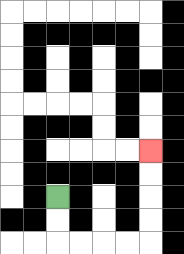{'start': '[2, 8]', 'end': '[6, 6]', 'path_directions': 'D,D,R,R,R,R,U,U,U,U', 'path_coordinates': '[[2, 8], [2, 9], [2, 10], [3, 10], [4, 10], [5, 10], [6, 10], [6, 9], [6, 8], [6, 7], [6, 6]]'}